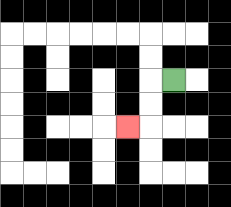{'start': '[7, 3]', 'end': '[5, 5]', 'path_directions': 'L,D,D,L', 'path_coordinates': '[[7, 3], [6, 3], [6, 4], [6, 5], [5, 5]]'}